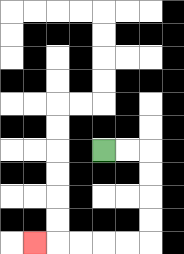{'start': '[4, 6]', 'end': '[1, 10]', 'path_directions': 'R,R,D,D,D,D,L,L,L,L,L', 'path_coordinates': '[[4, 6], [5, 6], [6, 6], [6, 7], [6, 8], [6, 9], [6, 10], [5, 10], [4, 10], [3, 10], [2, 10], [1, 10]]'}